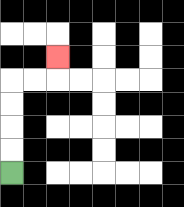{'start': '[0, 7]', 'end': '[2, 2]', 'path_directions': 'U,U,U,U,R,R,U', 'path_coordinates': '[[0, 7], [0, 6], [0, 5], [0, 4], [0, 3], [1, 3], [2, 3], [2, 2]]'}